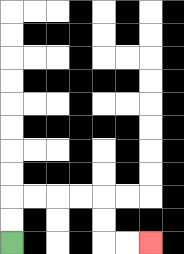{'start': '[0, 10]', 'end': '[6, 10]', 'path_directions': 'U,U,R,R,R,R,D,D,R,R', 'path_coordinates': '[[0, 10], [0, 9], [0, 8], [1, 8], [2, 8], [3, 8], [4, 8], [4, 9], [4, 10], [5, 10], [6, 10]]'}